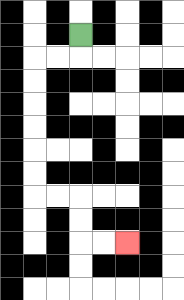{'start': '[3, 1]', 'end': '[5, 10]', 'path_directions': 'D,L,L,D,D,D,D,D,D,R,R,D,D,R,R', 'path_coordinates': '[[3, 1], [3, 2], [2, 2], [1, 2], [1, 3], [1, 4], [1, 5], [1, 6], [1, 7], [1, 8], [2, 8], [3, 8], [3, 9], [3, 10], [4, 10], [5, 10]]'}